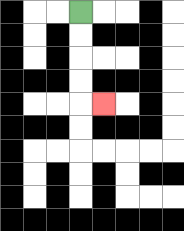{'start': '[3, 0]', 'end': '[4, 4]', 'path_directions': 'D,D,D,D,R', 'path_coordinates': '[[3, 0], [3, 1], [3, 2], [3, 3], [3, 4], [4, 4]]'}